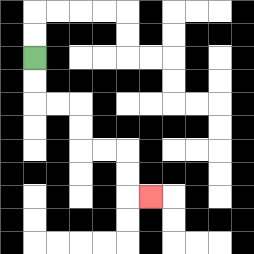{'start': '[1, 2]', 'end': '[6, 8]', 'path_directions': 'D,D,R,R,D,D,R,R,D,D,R', 'path_coordinates': '[[1, 2], [1, 3], [1, 4], [2, 4], [3, 4], [3, 5], [3, 6], [4, 6], [5, 6], [5, 7], [5, 8], [6, 8]]'}